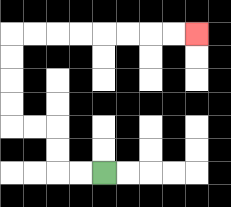{'start': '[4, 7]', 'end': '[8, 1]', 'path_directions': 'L,L,U,U,L,L,U,U,U,U,R,R,R,R,R,R,R,R', 'path_coordinates': '[[4, 7], [3, 7], [2, 7], [2, 6], [2, 5], [1, 5], [0, 5], [0, 4], [0, 3], [0, 2], [0, 1], [1, 1], [2, 1], [3, 1], [4, 1], [5, 1], [6, 1], [7, 1], [8, 1]]'}